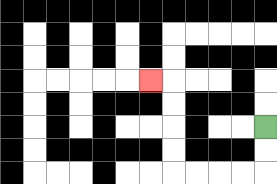{'start': '[11, 5]', 'end': '[6, 3]', 'path_directions': 'D,D,L,L,L,L,U,U,U,U,L', 'path_coordinates': '[[11, 5], [11, 6], [11, 7], [10, 7], [9, 7], [8, 7], [7, 7], [7, 6], [7, 5], [7, 4], [7, 3], [6, 3]]'}